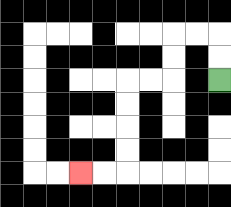{'start': '[9, 3]', 'end': '[3, 7]', 'path_directions': 'U,U,L,L,D,D,L,L,D,D,D,D,L,L', 'path_coordinates': '[[9, 3], [9, 2], [9, 1], [8, 1], [7, 1], [7, 2], [7, 3], [6, 3], [5, 3], [5, 4], [5, 5], [5, 6], [5, 7], [4, 7], [3, 7]]'}